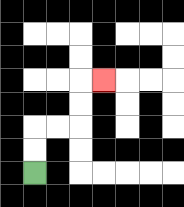{'start': '[1, 7]', 'end': '[4, 3]', 'path_directions': 'U,U,R,R,U,U,R', 'path_coordinates': '[[1, 7], [1, 6], [1, 5], [2, 5], [3, 5], [3, 4], [3, 3], [4, 3]]'}